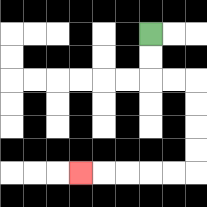{'start': '[6, 1]', 'end': '[3, 7]', 'path_directions': 'D,D,R,R,D,D,D,D,L,L,L,L,L', 'path_coordinates': '[[6, 1], [6, 2], [6, 3], [7, 3], [8, 3], [8, 4], [8, 5], [8, 6], [8, 7], [7, 7], [6, 7], [5, 7], [4, 7], [3, 7]]'}